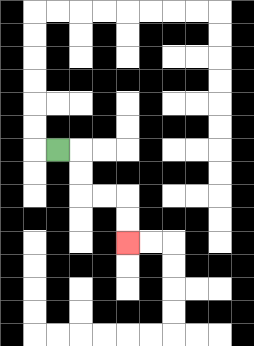{'start': '[2, 6]', 'end': '[5, 10]', 'path_directions': 'R,D,D,R,R,D,D', 'path_coordinates': '[[2, 6], [3, 6], [3, 7], [3, 8], [4, 8], [5, 8], [5, 9], [5, 10]]'}